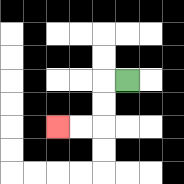{'start': '[5, 3]', 'end': '[2, 5]', 'path_directions': 'L,D,D,L,L', 'path_coordinates': '[[5, 3], [4, 3], [4, 4], [4, 5], [3, 5], [2, 5]]'}